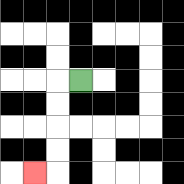{'start': '[3, 3]', 'end': '[1, 7]', 'path_directions': 'L,D,D,D,D,L', 'path_coordinates': '[[3, 3], [2, 3], [2, 4], [2, 5], [2, 6], [2, 7], [1, 7]]'}